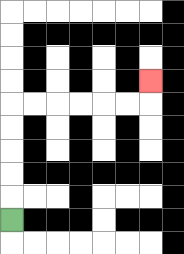{'start': '[0, 9]', 'end': '[6, 3]', 'path_directions': 'U,U,U,U,U,R,R,R,R,R,R,U', 'path_coordinates': '[[0, 9], [0, 8], [0, 7], [0, 6], [0, 5], [0, 4], [1, 4], [2, 4], [3, 4], [4, 4], [5, 4], [6, 4], [6, 3]]'}